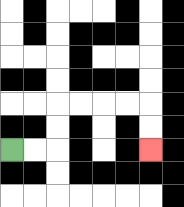{'start': '[0, 6]', 'end': '[6, 6]', 'path_directions': 'R,R,U,U,R,R,R,R,D,D', 'path_coordinates': '[[0, 6], [1, 6], [2, 6], [2, 5], [2, 4], [3, 4], [4, 4], [5, 4], [6, 4], [6, 5], [6, 6]]'}